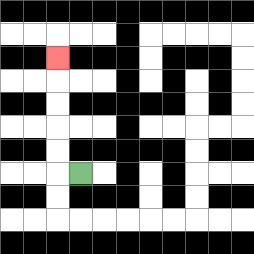{'start': '[3, 7]', 'end': '[2, 2]', 'path_directions': 'L,U,U,U,U,U', 'path_coordinates': '[[3, 7], [2, 7], [2, 6], [2, 5], [2, 4], [2, 3], [2, 2]]'}